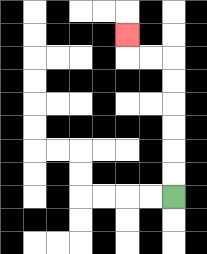{'start': '[7, 8]', 'end': '[5, 1]', 'path_directions': 'U,U,U,U,U,U,L,L,U', 'path_coordinates': '[[7, 8], [7, 7], [7, 6], [7, 5], [7, 4], [7, 3], [7, 2], [6, 2], [5, 2], [5, 1]]'}